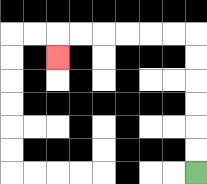{'start': '[8, 7]', 'end': '[2, 2]', 'path_directions': 'U,U,U,U,U,U,L,L,L,L,L,L,D', 'path_coordinates': '[[8, 7], [8, 6], [8, 5], [8, 4], [8, 3], [8, 2], [8, 1], [7, 1], [6, 1], [5, 1], [4, 1], [3, 1], [2, 1], [2, 2]]'}